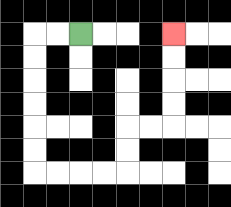{'start': '[3, 1]', 'end': '[7, 1]', 'path_directions': 'L,L,D,D,D,D,D,D,R,R,R,R,U,U,R,R,U,U,U,U', 'path_coordinates': '[[3, 1], [2, 1], [1, 1], [1, 2], [1, 3], [1, 4], [1, 5], [1, 6], [1, 7], [2, 7], [3, 7], [4, 7], [5, 7], [5, 6], [5, 5], [6, 5], [7, 5], [7, 4], [7, 3], [7, 2], [7, 1]]'}